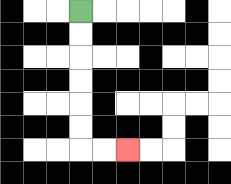{'start': '[3, 0]', 'end': '[5, 6]', 'path_directions': 'D,D,D,D,D,D,R,R', 'path_coordinates': '[[3, 0], [3, 1], [3, 2], [3, 3], [3, 4], [3, 5], [3, 6], [4, 6], [5, 6]]'}